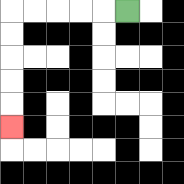{'start': '[5, 0]', 'end': '[0, 5]', 'path_directions': 'L,L,L,L,L,D,D,D,D,D', 'path_coordinates': '[[5, 0], [4, 0], [3, 0], [2, 0], [1, 0], [0, 0], [0, 1], [0, 2], [0, 3], [0, 4], [0, 5]]'}